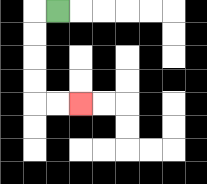{'start': '[2, 0]', 'end': '[3, 4]', 'path_directions': 'L,D,D,D,D,R,R', 'path_coordinates': '[[2, 0], [1, 0], [1, 1], [1, 2], [1, 3], [1, 4], [2, 4], [3, 4]]'}